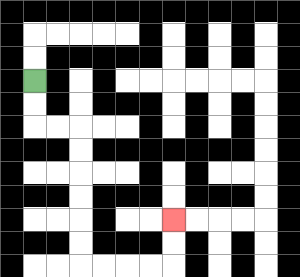{'start': '[1, 3]', 'end': '[7, 9]', 'path_directions': 'D,D,R,R,D,D,D,D,D,D,R,R,R,R,U,U', 'path_coordinates': '[[1, 3], [1, 4], [1, 5], [2, 5], [3, 5], [3, 6], [3, 7], [3, 8], [3, 9], [3, 10], [3, 11], [4, 11], [5, 11], [6, 11], [7, 11], [7, 10], [7, 9]]'}